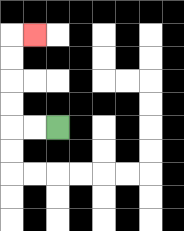{'start': '[2, 5]', 'end': '[1, 1]', 'path_directions': 'L,L,U,U,U,U,R', 'path_coordinates': '[[2, 5], [1, 5], [0, 5], [0, 4], [0, 3], [0, 2], [0, 1], [1, 1]]'}